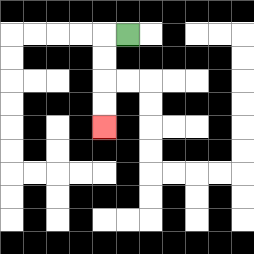{'start': '[5, 1]', 'end': '[4, 5]', 'path_directions': 'L,D,D,D,D', 'path_coordinates': '[[5, 1], [4, 1], [4, 2], [4, 3], [4, 4], [4, 5]]'}